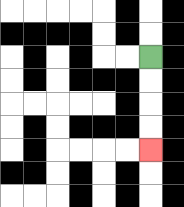{'start': '[6, 2]', 'end': '[6, 6]', 'path_directions': 'D,D,D,D', 'path_coordinates': '[[6, 2], [6, 3], [6, 4], [6, 5], [6, 6]]'}